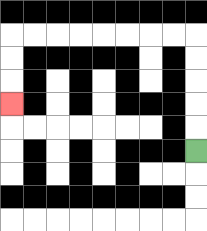{'start': '[8, 6]', 'end': '[0, 4]', 'path_directions': 'U,U,U,U,U,L,L,L,L,L,L,L,L,D,D,D', 'path_coordinates': '[[8, 6], [8, 5], [8, 4], [8, 3], [8, 2], [8, 1], [7, 1], [6, 1], [5, 1], [4, 1], [3, 1], [2, 1], [1, 1], [0, 1], [0, 2], [0, 3], [0, 4]]'}